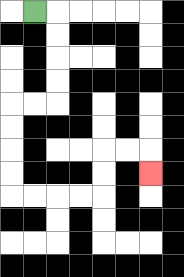{'start': '[1, 0]', 'end': '[6, 7]', 'path_directions': 'R,D,D,D,D,L,L,D,D,D,D,R,R,R,R,U,U,R,R,D', 'path_coordinates': '[[1, 0], [2, 0], [2, 1], [2, 2], [2, 3], [2, 4], [1, 4], [0, 4], [0, 5], [0, 6], [0, 7], [0, 8], [1, 8], [2, 8], [3, 8], [4, 8], [4, 7], [4, 6], [5, 6], [6, 6], [6, 7]]'}